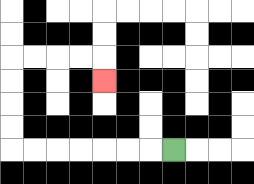{'start': '[7, 6]', 'end': '[4, 3]', 'path_directions': 'L,L,L,L,L,L,L,U,U,U,U,R,R,R,R,D', 'path_coordinates': '[[7, 6], [6, 6], [5, 6], [4, 6], [3, 6], [2, 6], [1, 6], [0, 6], [0, 5], [0, 4], [0, 3], [0, 2], [1, 2], [2, 2], [3, 2], [4, 2], [4, 3]]'}